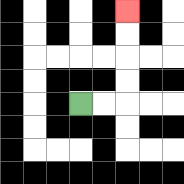{'start': '[3, 4]', 'end': '[5, 0]', 'path_directions': 'R,R,U,U,U,U', 'path_coordinates': '[[3, 4], [4, 4], [5, 4], [5, 3], [5, 2], [5, 1], [5, 0]]'}